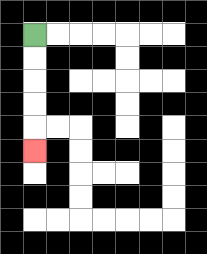{'start': '[1, 1]', 'end': '[1, 6]', 'path_directions': 'D,D,D,D,D', 'path_coordinates': '[[1, 1], [1, 2], [1, 3], [1, 4], [1, 5], [1, 6]]'}